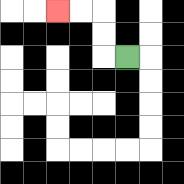{'start': '[5, 2]', 'end': '[2, 0]', 'path_directions': 'L,U,U,L,L', 'path_coordinates': '[[5, 2], [4, 2], [4, 1], [4, 0], [3, 0], [2, 0]]'}